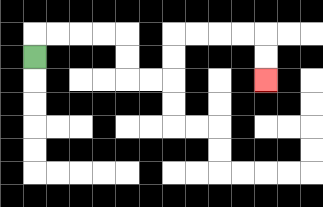{'start': '[1, 2]', 'end': '[11, 3]', 'path_directions': 'U,R,R,R,R,D,D,R,R,U,U,R,R,R,R,D,D', 'path_coordinates': '[[1, 2], [1, 1], [2, 1], [3, 1], [4, 1], [5, 1], [5, 2], [5, 3], [6, 3], [7, 3], [7, 2], [7, 1], [8, 1], [9, 1], [10, 1], [11, 1], [11, 2], [11, 3]]'}